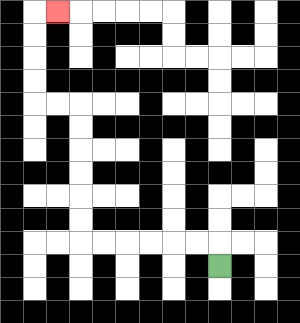{'start': '[9, 11]', 'end': '[2, 0]', 'path_directions': 'U,L,L,L,L,L,L,U,U,U,U,U,U,L,L,U,U,U,U,R', 'path_coordinates': '[[9, 11], [9, 10], [8, 10], [7, 10], [6, 10], [5, 10], [4, 10], [3, 10], [3, 9], [3, 8], [3, 7], [3, 6], [3, 5], [3, 4], [2, 4], [1, 4], [1, 3], [1, 2], [1, 1], [1, 0], [2, 0]]'}